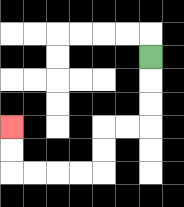{'start': '[6, 2]', 'end': '[0, 5]', 'path_directions': 'D,D,D,L,L,D,D,L,L,L,L,U,U', 'path_coordinates': '[[6, 2], [6, 3], [6, 4], [6, 5], [5, 5], [4, 5], [4, 6], [4, 7], [3, 7], [2, 7], [1, 7], [0, 7], [0, 6], [0, 5]]'}